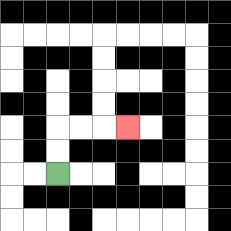{'start': '[2, 7]', 'end': '[5, 5]', 'path_directions': 'U,U,R,R,R', 'path_coordinates': '[[2, 7], [2, 6], [2, 5], [3, 5], [4, 5], [5, 5]]'}